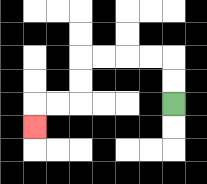{'start': '[7, 4]', 'end': '[1, 5]', 'path_directions': 'U,U,L,L,L,L,D,D,L,L,D', 'path_coordinates': '[[7, 4], [7, 3], [7, 2], [6, 2], [5, 2], [4, 2], [3, 2], [3, 3], [3, 4], [2, 4], [1, 4], [1, 5]]'}